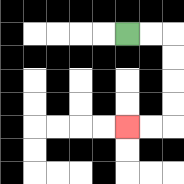{'start': '[5, 1]', 'end': '[5, 5]', 'path_directions': 'R,R,D,D,D,D,L,L', 'path_coordinates': '[[5, 1], [6, 1], [7, 1], [7, 2], [7, 3], [7, 4], [7, 5], [6, 5], [5, 5]]'}